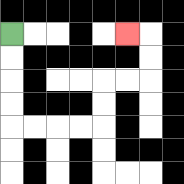{'start': '[0, 1]', 'end': '[5, 1]', 'path_directions': 'D,D,D,D,R,R,R,R,U,U,R,R,U,U,L', 'path_coordinates': '[[0, 1], [0, 2], [0, 3], [0, 4], [0, 5], [1, 5], [2, 5], [3, 5], [4, 5], [4, 4], [4, 3], [5, 3], [6, 3], [6, 2], [6, 1], [5, 1]]'}